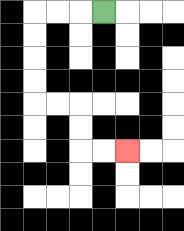{'start': '[4, 0]', 'end': '[5, 6]', 'path_directions': 'L,L,L,D,D,D,D,R,R,D,D,R,R', 'path_coordinates': '[[4, 0], [3, 0], [2, 0], [1, 0], [1, 1], [1, 2], [1, 3], [1, 4], [2, 4], [3, 4], [3, 5], [3, 6], [4, 6], [5, 6]]'}